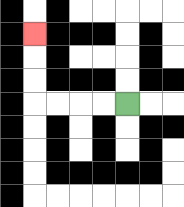{'start': '[5, 4]', 'end': '[1, 1]', 'path_directions': 'L,L,L,L,U,U,U', 'path_coordinates': '[[5, 4], [4, 4], [3, 4], [2, 4], [1, 4], [1, 3], [1, 2], [1, 1]]'}